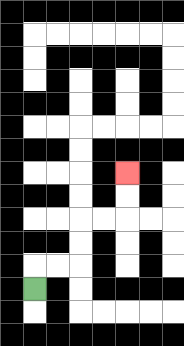{'start': '[1, 12]', 'end': '[5, 7]', 'path_directions': 'U,R,R,U,U,R,R,U,U', 'path_coordinates': '[[1, 12], [1, 11], [2, 11], [3, 11], [3, 10], [3, 9], [4, 9], [5, 9], [5, 8], [5, 7]]'}